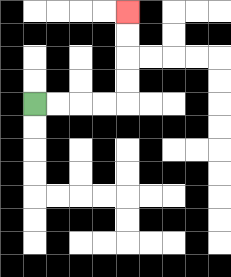{'start': '[1, 4]', 'end': '[5, 0]', 'path_directions': 'R,R,R,R,U,U,U,U', 'path_coordinates': '[[1, 4], [2, 4], [3, 4], [4, 4], [5, 4], [5, 3], [5, 2], [5, 1], [5, 0]]'}